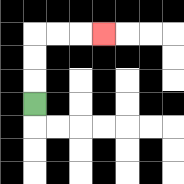{'start': '[1, 4]', 'end': '[4, 1]', 'path_directions': 'U,U,U,R,R,R', 'path_coordinates': '[[1, 4], [1, 3], [1, 2], [1, 1], [2, 1], [3, 1], [4, 1]]'}